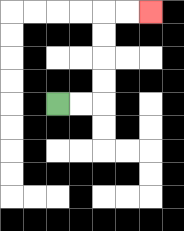{'start': '[2, 4]', 'end': '[6, 0]', 'path_directions': 'R,R,U,U,U,U,R,R', 'path_coordinates': '[[2, 4], [3, 4], [4, 4], [4, 3], [4, 2], [4, 1], [4, 0], [5, 0], [6, 0]]'}